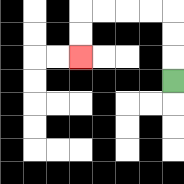{'start': '[7, 3]', 'end': '[3, 2]', 'path_directions': 'U,U,U,L,L,L,L,D,D', 'path_coordinates': '[[7, 3], [7, 2], [7, 1], [7, 0], [6, 0], [5, 0], [4, 0], [3, 0], [3, 1], [3, 2]]'}